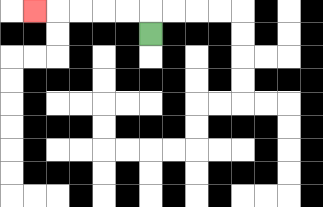{'start': '[6, 1]', 'end': '[1, 0]', 'path_directions': 'U,L,L,L,L,L', 'path_coordinates': '[[6, 1], [6, 0], [5, 0], [4, 0], [3, 0], [2, 0], [1, 0]]'}